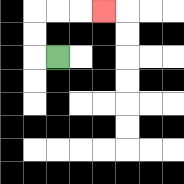{'start': '[2, 2]', 'end': '[4, 0]', 'path_directions': 'L,U,U,R,R,R', 'path_coordinates': '[[2, 2], [1, 2], [1, 1], [1, 0], [2, 0], [3, 0], [4, 0]]'}